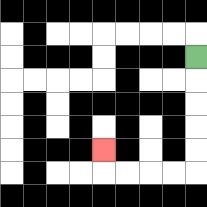{'start': '[8, 2]', 'end': '[4, 6]', 'path_directions': 'D,D,D,D,D,L,L,L,L,U', 'path_coordinates': '[[8, 2], [8, 3], [8, 4], [8, 5], [8, 6], [8, 7], [7, 7], [6, 7], [5, 7], [4, 7], [4, 6]]'}